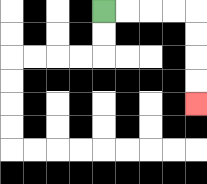{'start': '[4, 0]', 'end': '[8, 4]', 'path_directions': 'R,R,R,R,D,D,D,D', 'path_coordinates': '[[4, 0], [5, 0], [6, 0], [7, 0], [8, 0], [8, 1], [8, 2], [8, 3], [8, 4]]'}